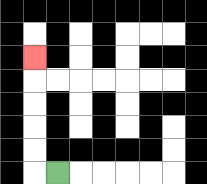{'start': '[2, 7]', 'end': '[1, 2]', 'path_directions': 'L,U,U,U,U,U', 'path_coordinates': '[[2, 7], [1, 7], [1, 6], [1, 5], [1, 4], [1, 3], [1, 2]]'}